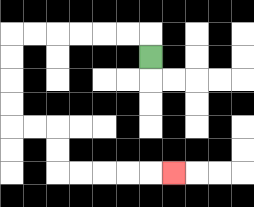{'start': '[6, 2]', 'end': '[7, 7]', 'path_directions': 'U,L,L,L,L,L,L,D,D,D,D,R,R,D,D,R,R,R,R,R', 'path_coordinates': '[[6, 2], [6, 1], [5, 1], [4, 1], [3, 1], [2, 1], [1, 1], [0, 1], [0, 2], [0, 3], [0, 4], [0, 5], [1, 5], [2, 5], [2, 6], [2, 7], [3, 7], [4, 7], [5, 7], [6, 7], [7, 7]]'}